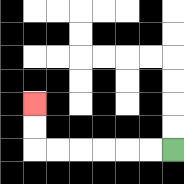{'start': '[7, 6]', 'end': '[1, 4]', 'path_directions': 'L,L,L,L,L,L,U,U', 'path_coordinates': '[[7, 6], [6, 6], [5, 6], [4, 6], [3, 6], [2, 6], [1, 6], [1, 5], [1, 4]]'}